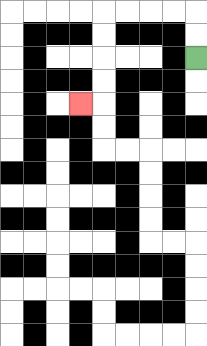{'start': '[8, 2]', 'end': '[3, 4]', 'path_directions': 'U,U,L,L,L,L,D,D,D,D,L', 'path_coordinates': '[[8, 2], [8, 1], [8, 0], [7, 0], [6, 0], [5, 0], [4, 0], [4, 1], [4, 2], [4, 3], [4, 4], [3, 4]]'}